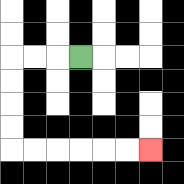{'start': '[3, 2]', 'end': '[6, 6]', 'path_directions': 'L,L,L,D,D,D,D,R,R,R,R,R,R', 'path_coordinates': '[[3, 2], [2, 2], [1, 2], [0, 2], [0, 3], [0, 4], [0, 5], [0, 6], [1, 6], [2, 6], [3, 6], [4, 6], [5, 6], [6, 6]]'}